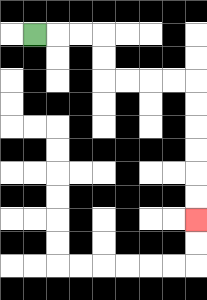{'start': '[1, 1]', 'end': '[8, 9]', 'path_directions': 'R,R,R,D,D,R,R,R,R,D,D,D,D,D,D', 'path_coordinates': '[[1, 1], [2, 1], [3, 1], [4, 1], [4, 2], [4, 3], [5, 3], [6, 3], [7, 3], [8, 3], [8, 4], [8, 5], [8, 6], [8, 7], [8, 8], [8, 9]]'}